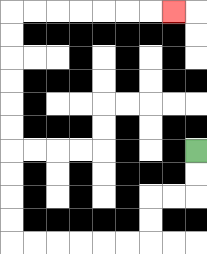{'start': '[8, 6]', 'end': '[7, 0]', 'path_directions': 'D,D,L,L,D,D,L,L,L,L,L,L,U,U,U,U,U,U,U,U,U,U,R,R,R,R,R,R,R', 'path_coordinates': '[[8, 6], [8, 7], [8, 8], [7, 8], [6, 8], [6, 9], [6, 10], [5, 10], [4, 10], [3, 10], [2, 10], [1, 10], [0, 10], [0, 9], [0, 8], [0, 7], [0, 6], [0, 5], [0, 4], [0, 3], [0, 2], [0, 1], [0, 0], [1, 0], [2, 0], [3, 0], [4, 0], [5, 0], [6, 0], [7, 0]]'}